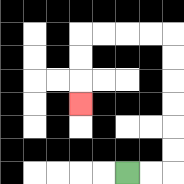{'start': '[5, 7]', 'end': '[3, 4]', 'path_directions': 'R,R,U,U,U,U,U,U,L,L,L,L,D,D,D', 'path_coordinates': '[[5, 7], [6, 7], [7, 7], [7, 6], [7, 5], [7, 4], [7, 3], [7, 2], [7, 1], [6, 1], [5, 1], [4, 1], [3, 1], [3, 2], [3, 3], [3, 4]]'}